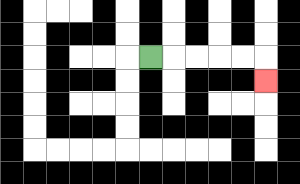{'start': '[6, 2]', 'end': '[11, 3]', 'path_directions': 'R,R,R,R,R,D', 'path_coordinates': '[[6, 2], [7, 2], [8, 2], [9, 2], [10, 2], [11, 2], [11, 3]]'}